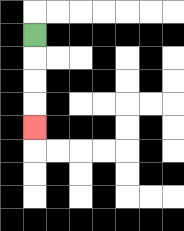{'start': '[1, 1]', 'end': '[1, 5]', 'path_directions': 'D,D,D,D', 'path_coordinates': '[[1, 1], [1, 2], [1, 3], [1, 4], [1, 5]]'}